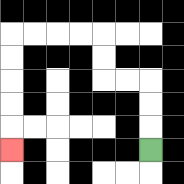{'start': '[6, 6]', 'end': '[0, 6]', 'path_directions': 'U,U,U,L,L,U,U,L,L,L,L,D,D,D,D,D', 'path_coordinates': '[[6, 6], [6, 5], [6, 4], [6, 3], [5, 3], [4, 3], [4, 2], [4, 1], [3, 1], [2, 1], [1, 1], [0, 1], [0, 2], [0, 3], [0, 4], [0, 5], [0, 6]]'}